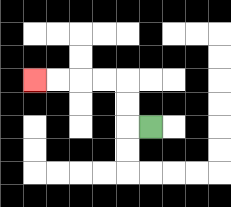{'start': '[6, 5]', 'end': '[1, 3]', 'path_directions': 'L,U,U,L,L,L,L', 'path_coordinates': '[[6, 5], [5, 5], [5, 4], [5, 3], [4, 3], [3, 3], [2, 3], [1, 3]]'}